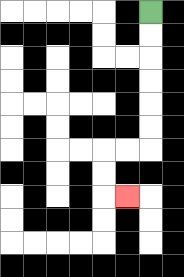{'start': '[6, 0]', 'end': '[5, 8]', 'path_directions': 'D,D,D,D,D,D,L,L,D,D,R', 'path_coordinates': '[[6, 0], [6, 1], [6, 2], [6, 3], [6, 4], [6, 5], [6, 6], [5, 6], [4, 6], [4, 7], [4, 8], [5, 8]]'}